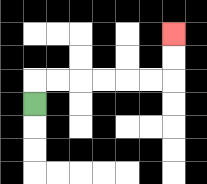{'start': '[1, 4]', 'end': '[7, 1]', 'path_directions': 'U,R,R,R,R,R,R,U,U', 'path_coordinates': '[[1, 4], [1, 3], [2, 3], [3, 3], [4, 3], [5, 3], [6, 3], [7, 3], [7, 2], [7, 1]]'}